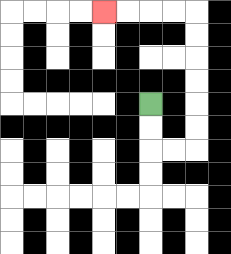{'start': '[6, 4]', 'end': '[4, 0]', 'path_directions': 'D,D,R,R,U,U,U,U,U,U,L,L,L,L', 'path_coordinates': '[[6, 4], [6, 5], [6, 6], [7, 6], [8, 6], [8, 5], [8, 4], [8, 3], [8, 2], [8, 1], [8, 0], [7, 0], [6, 0], [5, 0], [4, 0]]'}